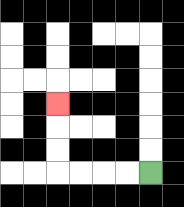{'start': '[6, 7]', 'end': '[2, 4]', 'path_directions': 'L,L,L,L,U,U,U', 'path_coordinates': '[[6, 7], [5, 7], [4, 7], [3, 7], [2, 7], [2, 6], [2, 5], [2, 4]]'}